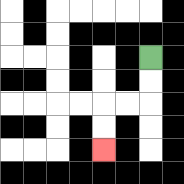{'start': '[6, 2]', 'end': '[4, 6]', 'path_directions': 'D,D,L,L,D,D', 'path_coordinates': '[[6, 2], [6, 3], [6, 4], [5, 4], [4, 4], [4, 5], [4, 6]]'}